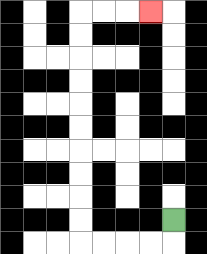{'start': '[7, 9]', 'end': '[6, 0]', 'path_directions': 'D,L,L,L,L,U,U,U,U,U,U,U,U,U,U,R,R,R', 'path_coordinates': '[[7, 9], [7, 10], [6, 10], [5, 10], [4, 10], [3, 10], [3, 9], [3, 8], [3, 7], [3, 6], [3, 5], [3, 4], [3, 3], [3, 2], [3, 1], [3, 0], [4, 0], [5, 0], [6, 0]]'}